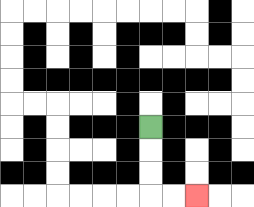{'start': '[6, 5]', 'end': '[8, 8]', 'path_directions': 'D,D,D,R,R', 'path_coordinates': '[[6, 5], [6, 6], [6, 7], [6, 8], [7, 8], [8, 8]]'}